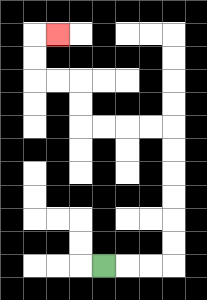{'start': '[4, 11]', 'end': '[2, 1]', 'path_directions': 'R,R,R,U,U,U,U,U,U,L,L,L,L,U,U,L,L,U,U,R', 'path_coordinates': '[[4, 11], [5, 11], [6, 11], [7, 11], [7, 10], [7, 9], [7, 8], [7, 7], [7, 6], [7, 5], [6, 5], [5, 5], [4, 5], [3, 5], [3, 4], [3, 3], [2, 3], [1, 3], [1, 2], [1, 1], [2, 1]]'}